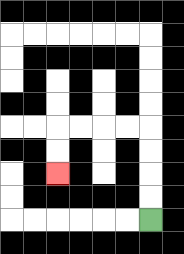{'start': '[6, 9]', 'end': '[2, 7]', 'path_directions': 'U,U,U,U,L,L,L,L,D,D', 'path_coordinates': '[[6, 9], [6, 8], [6, 7], [6, 6], [6, 5], [5, 5], [4, 5], [3, 5], [2, 5], [2, 6], [2, 7]]'}